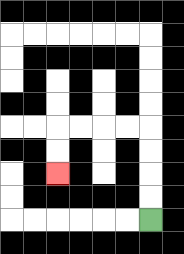{'start': '[6, 9]', 'end': '[2, 7]', 'path_directions': 'U,U,U,U,L,L,L,L,D,D', 'path_coordinates': '[[6, 9], [6, 8], [6, 7], [6, 6], [6, 5], [5, 5], [4, 5], [3, 5], [2, 5], [2, 6], [2, 7]]'}